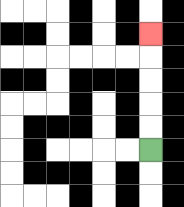{'start': '[6, 6]', 'end': '[6, 1]', 'path_directions': 'U,U,U,U,U', 'path_coordinates': '[[6, 6], [6, 5], [6, 4], [6, 3], [6, 2], [6, 1]]'}